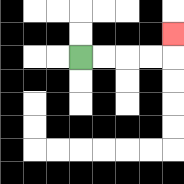{'start': '[3, 2]', 'end': '[7, 1]', 'path_directions': 'R,R,R,R,U', 'path_coordinates': '[[3, 2], [4, 2], [5, 2], [6, 2], [7, 2], [7, 1]]'}